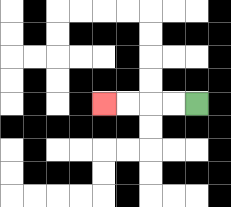{'start': '[8, 4]', 'end': '[4, 4]', 'path_directions': 'L,L,L,L', 'path_coordinates': '[[8, 4], [7, 4], [6, 4], [5, 4], [4, 4]]'}